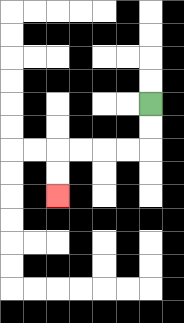{'start': '[6, 4]', 'end': '[2, 8]', 'path_directions': 'D,D,L,L,L,L,D,D', 'path_coordinates': '[[6, 4], [6, 5], [6, 6], [5, 6], [4, 6], [3, 6], [2, 6], [2, 7], [2, 8]]'}